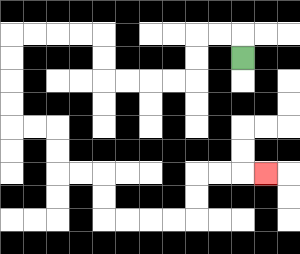{'start': '[10, 2]', 'end': '[11, 7]', 'path_directions': 'U,L,L,D,D,L,L,L,L,U,U,L,L,L,L,D,D,D,D,R,R,D,D,R,R,D,D,R,R,R,R,U,U,R,R,R', 'path_coordinates': '[[10, 2], [10, 1], [9, 1], [8, 1], [8, 2], [8, 3], [7, 3], [6, 3], [5, 3], [4, 3], [4, 2], [4, 1], [3, 1], [2, 1], [1, 1], [0, 1], [0, 2], [0, 3], [0, 4], [0, 5], [1, 5], [2, 5], [2, 6], [2, 7], [3, 7], [4, 7], [4, 8], [4, 9], [5, 9], [6, 9], [7, 9], [8, 9], [8, 8], [8, 7], [9, 7], [10, 7], [11, 7]]'}